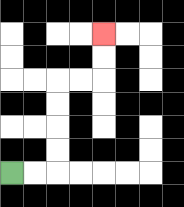{'start': '[0, 7]', 'end': '[4, 1]', 'path_directions': 'R,R,U,U,U,U,R,R,U,U', 'path_coordinates': '[[0, 7], [1, 7], [2, 7], [2, 6], [2, 5], [2, 4], [2, 3], [3, 3], [4, 3], [4, 2], [4, 1]]'}